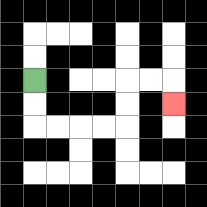{'start': '[1, 3]', 'end': '[7, 4]', 'path_directions': 'D,D,R,R,R,R,U,U,R,R,D', 'path_coordinates': '[[1, 3], [1, 4], [1, 5], [2, 5], [3, 5], [4, 5], [5, 5], [5, 4], [5, 3], [6, 3], [7, 3], [7, 4]]'}